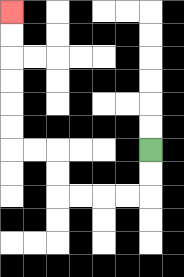{'start': '[6, 6]', 'end': '[0, 0]', 'path_directions': 'D,D,L,L,L,L,U,U,L,L,U,U,U,U,U,U', 'path_coordinates': '[[6, 6], [6, 7], [6, 8], [5, 8], [4, 8], [3, 8], [2, 8], [2, 7], [2, 6], [1, 6], [0, 6], [0, 5], [0, 4], [0, 3], [0, 2], [0, 1], [0, 0]]'}